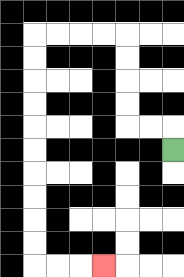{'start': '[7, 6]', 'end': '[4, 11]', 'path_directions': 'U,L,L,U,U,U,U,L,L,L,L,D,D,D,D,D,D,D,D,D,D,R,R,R', 'path_coordinates': '[[7, 6], [7, 5], [6, 5], [5, 5], [5, 4], [5, 3], [5, 2], [5, 1], [4, 1], [3, 1], [2, 1], [1, 1], [1, 2], [1, 3], [1, 4], [1, 5], [1, 6], [1, 7], [1, 8], [1, 9], [1, 10], [1, 11], [2, 11], [3, 11], [4, 11]]'}